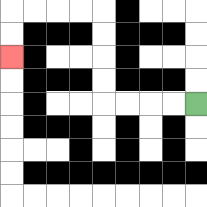{'start': '[8, 4]', 'end': '[0, 2]', 'path_directions': 'L,L,L,L,U,U,U,U,L,L,L,L,D,D', 'path_coordinates': '[[8, 4], [7, 4], [6, 4], [5, 4], [4, 4], [4, 3], [4, 2], [4, 1], [4, 0], [3, 0], [2, 0], [1, 0], [0, 0], [0, 1], [0, 2]]'}